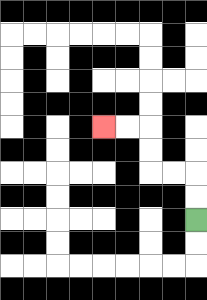{'start': '[8, 9]', 'end': '[4, 5]', 'path_directions': 'U,U,L,L,U,U,L,L', 'path_coordinates': '[[8, 9], [8, 8], [8, 7], [7, 7], [6, 7], [6, 6], [6, 5], [5, 5], [4, 5]]'}